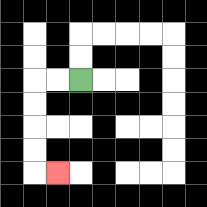{'start': '[3, 3]', 'end': '[2, 7]', 'path_directions': 'L,L,D,D,D,D,R', 'path_coordinates': '[[3, 3], [2, 3], [1, 3], [1, 4], [1, 5], [1, 6], [1, 7], [2, 7]]'}